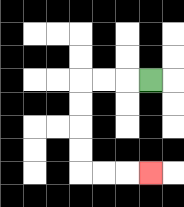{'start': '[6, 3]', 'end': '[6, 7]', 'path_directions': 'L,L,L,D,D,D,D,R,R,R', 'path_coordinates': '[[6, 3], [5, 3], [4, 3], [3, 3], [3, 4], [3, 5], [3, 6], [3, 7], [4, 7], [5, 7], [6, 7]]'}